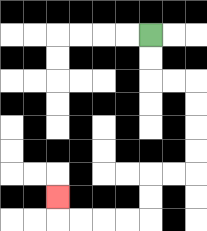{'start': '[6, 1]', 'end': '[2, 8]', 'path_directions': 'D,D,R,R,D,D,D,D,L,L,D,D,L,L,L,L,U', 'path_coordinates': '[[6, 1], [6, 2], [6, 3], [7, 3], [8, 3], [8, 4], [8, 5], [8, 6], [8, 7], [7, 7], [6, 7], [6, 8], [6, 9], [5, 9], [4, 9], [3, 9], [2, 9], [2, 8]]'}